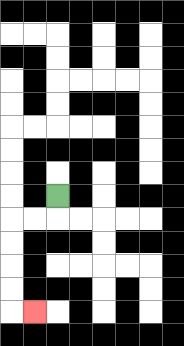{'start': '[2, 8]', 'end': '[1, 13]', 'path_directions': 'D,L,L,D,D,D,D,R', 'path_coordinates': '[[2, 8], [2, 9], [1, 9], [0, 9], [0, 10], [0, 11], [0, 12], [0, 13], [1, 13]]'}